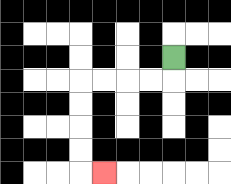{'start': '[7, 2]', 'end': '[4, 7]', 'path_directions': 'D,L,L,L,L,D,D,D,D,R', 'path_coordinates': '[[7, 2], [7, 3], [6, 3], [5, 3], [4, 3], [3, 3], [3, 4], [3, 5], [3, 6], [3, 7], [4, 7]]'}